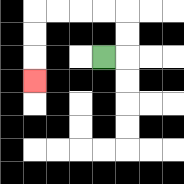{'start': '[4, 2]', 'end': '[1, 3]', 'path_directions': 'R,U,U,L,L,L,L,D,D,D', 'path_coordinates': '[[4, 2], [5, 2], [5, 1], [5, 0], [4, 0], [3, 0], [2, 0], [1, 0], [1, 1], [1, 2], [1, 3]]'}